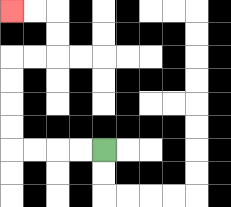{'start': '[4, 6]', 'end': '[0, 0]', 'path_directions': 'L,L,L,L,U,U,U,U,R,R,U,U,L,L', 'path_coordinates': '[[4, 6], [3, 6], [2, 6], [1, 6], [0, 6], [0, 5], [0, 4], [0, 3], [0, 2], [1, 2], [2, 2], [2, 1], [2, 0], [1, 0], [0, 0]]'}